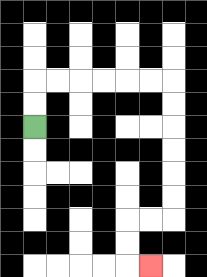{'start': '[1, 5]', 'end': '[6, 11]', 'path_directions': 'U,U,R,R,R,R,R,R,D,D,D,D,D,D,L,L,D,D,R', 'path_coordinates': '[[1, 5], [1, 4], [1, 3], [2, 3], [3, 3], [4, 3], [5, 3], [6, 3], [7, 3], [7, 4], [7, 5], [7, 6], [7, 7], [7, 8], [7, 9], [6, 9], [5, 9], [5, 10], [5, 11], [6, 11]]'}